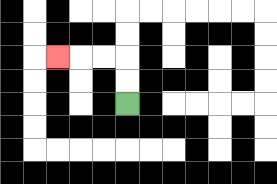{'start': '[5, 4]', 'end': '[2, 2]', 'path_directions': 'U,U,L,L,L', 'path_coordinates': '[[5, 4], [5, 3], [5, 2], [4, 2], [3, 2], [2, 2]]'}